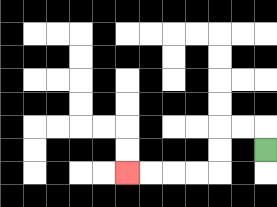{'start': '[11, 6]', 'end': '[5, 7]', 'path_directions': 'U,L,L,D,D,L,L,L,L', 'path_coordinates': '[[11, 6], [11, 5], [10, 5], [9, 5], [9, 6], [9, 7], [8, 7], [7, 7], [6, 7], [5, 7]]'}